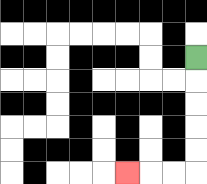{'start': '[8, 2]', 'end': '[5, 7]', 'path_directions': 'D,D,D,D,D,L,L,L', 'path_coordinates': '[[8, 2], [8, 3], [8, 4], [8, 5], [8, 6], [8, 7], [7, 7], [6, 7], [5, 7]]'}